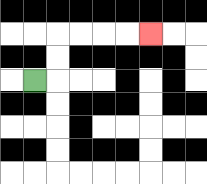{'start': '[1, 3]', 'end': '[6, 1]', 'path_directions': 'R,U,U,R,R,R,R', 'path_coordinates': '[[1, 3], [2, 3], [2, 2], [2, 1], [3, 1], [4, 1], [5, 1], [6, 1]]'}